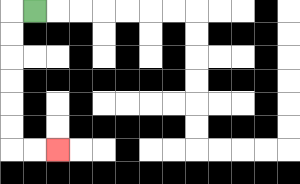{'start': '[1, 0]', 'end': '[2, 6]', 'path_directions': 'L,D,D,D,D,D,D,R,R', 'path_coordinates': '[[1, 0], [0, 0], [0, 1], [0, 2], [0, 3], [0, 4], [0, 5], [0, 6], [1, 6], [2, 6]]'}